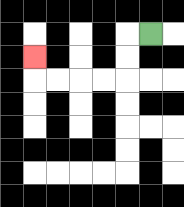{'start': '[6, 1]', 'end': '[1, 2]', 'path_directions': 'L,D,D,L,L,L,L,U', 'path_coordinates': '[[6, 1], [5, 1], [5, 2], [5, 3], [4, 3], [3, 3], [2, 3], [1, 3], [1, 2]]'}